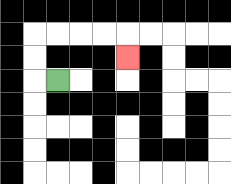{'start': '[2, 3]', 'end': '[5, 2]', 'path_directions': 'L,U,U,R,R,R,R,D', 'path_coordinates': '[[2, 3], [1, 3], [1, 2], [1, 1], [2, 1], [3, 1], [4, 1], [5, 1], [5, 2]]'}